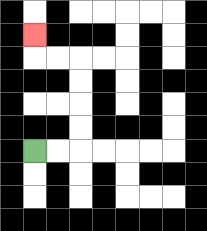{'start': '[1, 6]', 'end': '[1, 1]', 'path_directions': 'R,R,U,U,U,U,L,L,U', 'path_coordinates': '[[1, 6], [2, 6], [3, 6], [3, 5], [3, 4], [3, 3], [3, 2], [2, 2], [1, 2], [1, 1]]'}